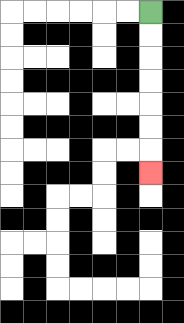{'start': '[6, 0]', 'end': '[6, 7]', 'path_directions': 'D,D,D,D,D,D,D', 'path_coordinates': '[[6, 0], [6, 1], [6, 2], [6, 3], [6, 4], [6, 5], [6, 6], [6, 7]]'}